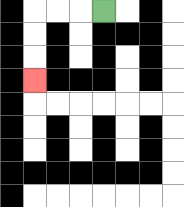{'start': '[4, 0]', 'end': '[1, 3]', 'path_directions': 'L,L,L,D,D,D', 'path_coordinates': '[[4, 0], [3, 0], [2, 0], [1, 0], [1, 1], [1, 2], [1, 3]]'}